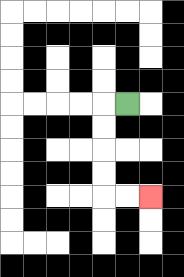{'start': '[5, 4]', 'end': '[6, 8]', 'path_directions': 'L,D,D,D,D,R,R', 'path_coordinates': '[[5, 4], [4, 4], [4, 5], [4, 6], [4, 7], [4, 8], [5, 8], [6, 8]]'}